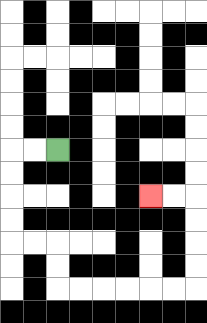{'start': '[2, 6]', 'end': '[6, 8]', 'path_directions': 'L,L,D,D,D,D,R,R,D,D,R,R,R,R,R,R,U,U,U,U,L,L', 'path_coordinates': '[[2, 6], [1, 6], [0, 6], [0, 7], [0, 8], [0, 9], [0, 10], [1, 10], [2, 10], [2, 11], [2, 12], [3, 12], [4, 12], [5, 12], [6, 12], [7, 12], [8, 12], [8, 11], [8, 10], [8, 9], [8, 8], [7, 8], [6, 8]]'}